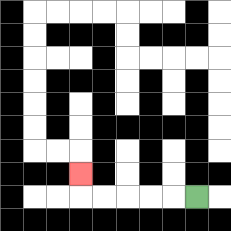{'start': '[8, 8]', 'end': '[3, 7]', 'path_directions': 'L,L,L,L,L,U', 'path_coordinates': '[[8, 8], [7, 8], [6, 8], [5, 8], [4, 8], [3, 8], [3, 7]]'}